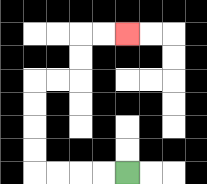{'start': '[5, 7]', 'end': '[5, 1]', 'path_directions': 'L,L,L,L,U,U,U,U,R,R,U,U,R,R', 'path_coordinates': '[[5, 7], [4, 7], [3, 7], [2, 7], [1, 7], [1, 6], [1, 5], [1, 4], [1, 3], [2, 3], [3, 3], [3, 2], [3, 1], [4, 1], [5, 1]]'}